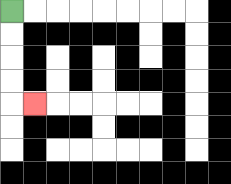{'start': '[0, 0]', 'end': '[1, 4]', 'path_directions': 'D,D,D,D,R', 'path_coordinates': '[[0, 0], [0, 1], [0, 2], [0, 3], [0, 4], [1, 4]]'}